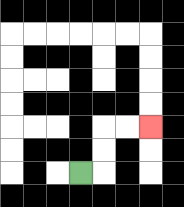{'start': '[3, 7]', 'end': '[6, 5]', 'path_directions': 'R,U,U,R,R', 'path_coordinates': '[[3, 7], [4, 7], [4, 6], [4, 5], [5, 5], [6, 5]]'}